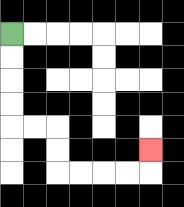{'start': '[0, 1]', 'end': '[6, 6]', 'path_directions': 'D,D,D,D,R,R,D,D,R,R,R,R,U', 'path_coordinates': '[[0, 1], [0, 2], [0, 3], [0, 4], [0, 5], [1, 5], [2, 5], [2, 6], [2, 7], [3, 7], [4, 7], [5, 7], [6, 7], [6, 6]]'}